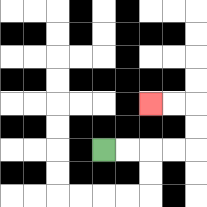{'start': '[4, 6]', 'end': '[6, 4]', 'path_directions': 'R,R,R,R,U,U,L,L', 'path_coordinates': '[[4, 6], [5, 6], [6, 6], [7, 6], [8, 6], [8, 5], [8, 4], [7, 4], [6, 4]]'}